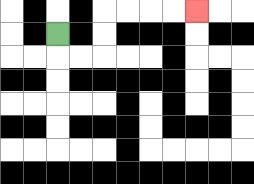{'start': '[2, 1]', 'end': '[8, 0]', 'path_directions': 'D,R,R,U,U,R,R,R,R', 'path_coordinates': '[[2, 1], [2, 2], [3, 2], [4, 2], [4, 1], [4, 0], [5, 0], [6, 0], [7, 0], [8, 0]]'}